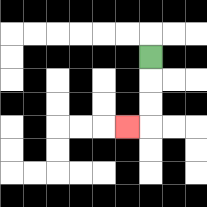{'start': '[6, 2]', 'end': '[5, 5]', 'path_directions': 'D,D,D,L', 'path_coordinates': '[[6, 2], [6, 3], [6, 4], [6, 5], [5, 5]]'}